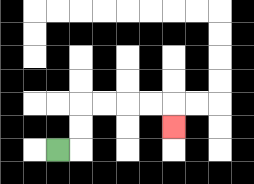{'start': '[2, 6]', 'end': '[7, 5]', 'path_directions': 'R,U,U,R,R,R,R,D', 'path_coordinates': '[[2, 6], [3, 6], [3, 5], [3, 4], [4, 4], [5, 4], [6, 4], [7, 4], [7, 5]]'}